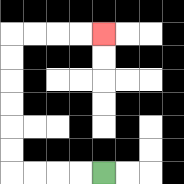{'start': '[4, 7]', 'end': '[4, 1]', 'path_directions': 'L,L,L,L,U,U,U,U,U,U,R,R,R,R', 'path_coordinates': '[[4, 7], [3, 7], [2, 7], [1, 7], [0, 7], [0, 6], [0, 5], [0, 4], [0, 3], [0, 2], [0, 1], [1, 1], [2, 1], [3, 1], [4, 1]]'}